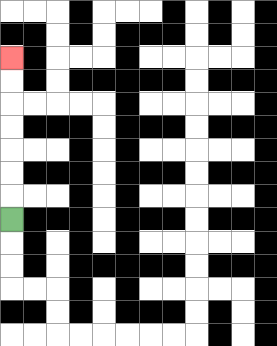{'start': '[0, 9]', 'end': '[0, 2]', 'path_directions': 'U,U,U,U,U,U,U', 'path_coordinates': '[[0, 9], [0, 8], [0, 7], [0, 6], [0, 5], [0, 4], [0, 3], [0, 2]]'}